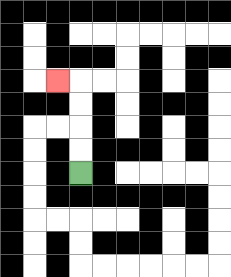{'start': '[3, 7]', 'end': '[2, 3]', 'path_directions': 'U,U,U,U,L', 'path_coordinates': '[[3, 7], [3, 6], [3, 5], [3, 4], [3, 3], [2, 3]]'}